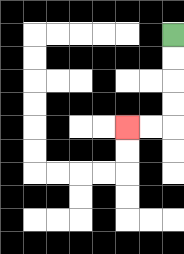{'start': '[7, 1]', 'end': '[5, 5]', 'path_directions': 'D,D,D,D,L,L', 'path_coordinates': '[[7, 1], [7, 2], [7, 3], [7, 4], [7, 5], [6, 5], [5, 5]]'}